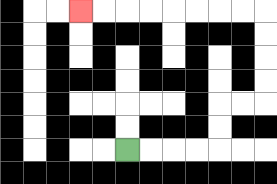{'start': '[5, 6]', 'end': '[3, 0]', 'path_directions': 'R,R,R,R,U,U,R,R,U,U,U,U,L,L,L,L,L,L,L,L', 'path_coordinates': '[[5, 6], [6, 6], [7, 6], [8, 6], [9, 6], [9, 5], [9, 4], [10, 4], [11, 4], [11, 3], [11, 2], [11, 1], [11, 0], [10, 0], [9, 0], [8, 0], [7, 0], [6, 0], [5, 0], [4, 0], [3, 0]]'}